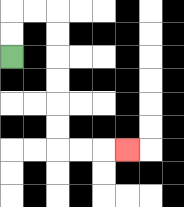{'start': '[0, 2]', 'end': '[5, 6]', 'path_directions': 'U,U,R,R,D,D,D,D,D,D,R,R,R', 'path_coordinates': '[[0, 2], [0, 1], [0, 0], [1, 0], [2, 0], [2, 1], [2, 2], [2, 3], [2, 4], [2, 5], [2, 6], [3, 6], [4, 6], [5, 6]]'}